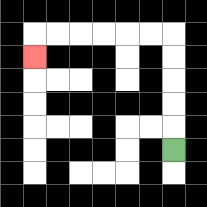{'start': '[7, 6]', 'end': '[1, 2]', 'path_directions': 'U,U,U,U,U,L,L,L,L,L,L,D', 'path_coordinates': '[[7, 6], [7, 5], [7, 4], [7, 3], [7, 2], [7, 1], [6, 1], [5, 1], [4, 1], [3, 1], [2, 1], [1, 1], [1, 2]]'}